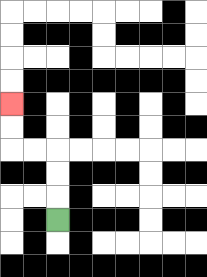{'start': '[2, 9]', 'end': '[0, 4]', 'path_directions': 'U,U,U,L,L,U,U', 'path_coordinates': '[[2, 9], [2, 8], [2, 7], [2, 6], [1, 6], [0, 6], [0, 5], [0, 4]]'}